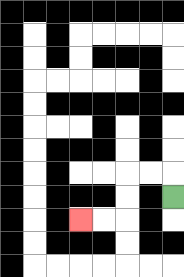{'start': '[7, 8]', 'end': '[3, 9]', 'path_directions': 'U,L,L,D,D,L,L', 'path_coordinates': '[[7, 8], [7, 7], [6, 7], [5, 7], [5, 8], [5, 9], [4, 9], [3, 9]]'}